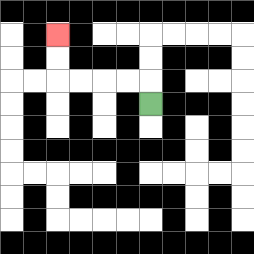{'start': '[6, 4]', 'end': '[2, 1]', 'path_directions': 'U,L,L,L,L,U,U', 'path_coordinates': '[[6, 4], [6, 3], [5, 3], [4, 3], [3, 3], [2, 3], [2, 2], [2, 1]]'}